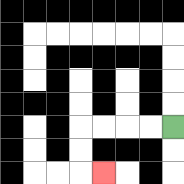{'start': '[7, 5]', 'end': '[4, 7]', 'path_directions': 'L,L,L,L,D,D,R', 'path_coordinates': '[[7, 5], [6, 5], [5, 5], [4, 5], [3, 5], [3, 6], [3, 7], [4, 7]]'}